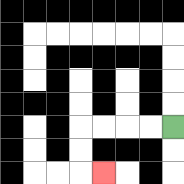{'start': '[7, 5]', 'end': '[4, 7]', 'path_directions': 'L,L,L,L,D,D,R', 'path_coordinates': '[[7, 5], [6, 5], [5, 5], [4, 5], [3, 5], [3, 6], [3, 7], [4, 7]]'}